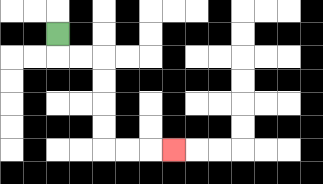{'start': '[2, 1]', 'end': '[7, 6]', 'path_directions': 'D,R,R,D,D,D,D,R,R,R', 'path_coordinates': '[[2, 1], [2, 2], [3, 2], [4, 2], [4, 3], [4, 4], [4, 5], [4, 6], [5, 6], [6, 6], [7, 6]]'}